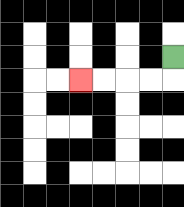{'start': '[7, 2]', 'end': '[3, 3]', 'path_directions': 'D,L,L,L,L', 'path_coordinates': '[[7, 2], [7, 3], [6, 3], [5, 3], [4, 3], [3, 3]]'}